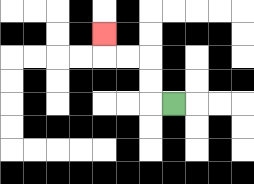{'start': '[7, 4]', 'end': '[4, 1]', 'path_directions': 'L,U,U,L,L,U', 'path_coordinates': '[[7, 4], [6, 4], [6, 3], [6, 2], [5, 2], [4, 2], [4, 1]]'}